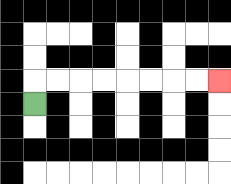{'start': '[1, 4]', 'end': '[9, 3]', 'path_directions': 'U,R,R,R,R,R,R,R,R', 'path_coordinates': '[[1, 4], [1, 3], [2, 3], [3, 3], [4, 3], [5, 3], [6, 3], [7, 3], [8, 3], [9, 3]]'}